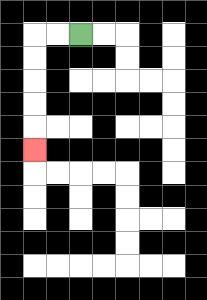{'start': '[3, 1]', 'end': '[1, 6]', 'path_directions': 'L,L,D,D,D,D,D', 'path_coordinates': '[[3, 1], [2, 1], [1, 1], [1, 2], [1, 3], [1, 4], [1, 5], [1, 6]]'}